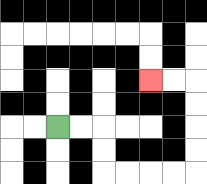{'start': '[2, 5]', 'end': '[6, 3]', 'path_directions': 'R,R,D,D,R,R,R,R,U,U,U,U,L,L', 'path_coordinates': '[[2, 5], [3, 5], [4, 5], [4, 6], [4, 7], [5, 7], [6, 7], [7, 7], [8, 7], [8, 6], [8, 5], [8, 4], [8, 3], [7, 3], [6, 3]]'}